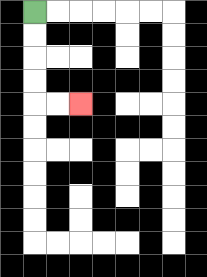{'start': '[1, 0]', 'end': '[3, 4]', 'path_directions': 'D,D,D,D,R,R', 'path_coordinates': '[[1, 0], [1, 1], [1, 2], [1, 3], [1, 4], [2, 4], [3, 4]]'}